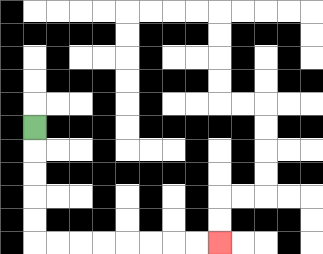{'start': '[1, 5]', 'end': '[9, 10]', 'path_directions': 'D,D,D,D,D,R,R,R,R,R,R,R,R', 'path_coordinates': '[[1, 5], [1, 6], [1, 7], [1, 8], [1, 9], [1, 10], [2, 10], [3, 10], [4, 10], [5, 10], [6, 10], [7, 10], [8, 10], [9, 10]]'}